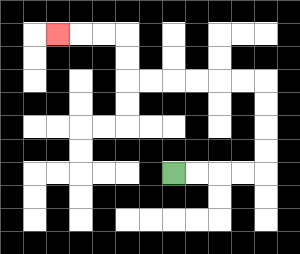{'start': '[7, 7]', 'end': '[2, 1]', 'path_directions': 'R,R,R,R,U,U,U,U,L,L,L,L,L,L,U,U,L,L,L', 'path_coordinates': '[[7, 7], [8, 7], [9, 7], [10, 7], [11, 7], [11, 6], [11, 5], [11, 4], [11, 3], [10, 3], [9, 3], [8, 3], [7, 3], [6, 3], [5, 3], [5, 2], [5, 1], [4, 1], [3, 1], [2, 1]]'}